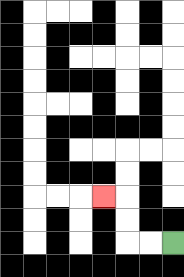{'start': '[7, 10]', 'end': '[4, 8]', 'path_directions': 'L,L,U,U,L', 'path_coordinates': '[[7, 10], [6, 10], [5, 10], [5, 9], [5, 8], [4, 8]]'}